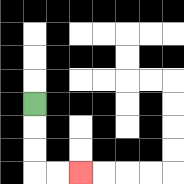{'start': '[1, 4]', 'end': '[3, 7]', 'path_directions': 'D,D,D,R,R', 'path_coordinates': '[[1, 4], [1, 5], [1, 6], [1, 7], [2, 7], [3, 7]]'}